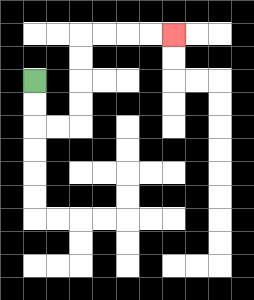{'start': '[1, 3]', 'end': '[7, 1]', 'path_directions': 'D,D,R,R,U,U,U,U,R,R,R,R', 'path_coordinates': '[[1, 3], [1, 4], [1, 5], [2, 5], [3, 5], [3, 4], [3, 3], [3, 2], [3, 1], [4, 1], [5, 1], [6, 1], [7, 1]]'}